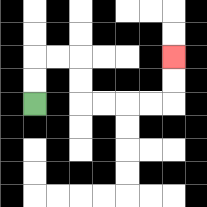{'start': '[1, 4]', 'end': '[7, 2]', 'path_directions': 'U,U,R,R,D,D,R,R,R,R,U,U', 'path_coordinates': '[[1, 4], [1, 3], [1, 2], [2, 2], [3, 2], [3, 3], [3, 4], [4, 4], [5, 4], [6, 4], [7, 4], [7, 3], [7, 2]]'}